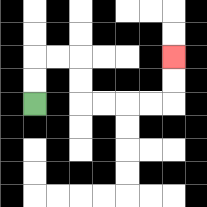{'start': '[1, 4]', 'end': '[7, 2]', 'path_directions': 'U,U,R,R,D,D,R,R,R,R,U,U', 'path_coordinates': '[[1, 4], [1, 3], [1, 2], [2, 2], [3, 2], [3, 3], [3, 4], [4, 4], [5, 4], [6, 4], [7, 4], [7, 3], [7, 2]]'}